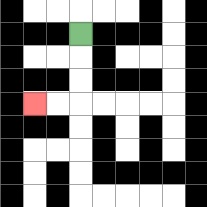{'start': '[3, 1]', 'end': '[1, 4]', 'path_directions': 'D,D,D,L,L', 'path_coordinates': '[[3, 1], [3, 2], [3, 3], [3, 4], [2, 4], [1, 4]]'}